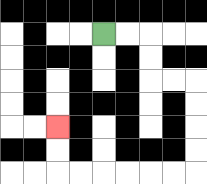{'start': '[4, 1]', 'end': '[2, 5]', 'path_directions': 'R,R,D,D,R,R,D,D,D,D,L,L,L,L,L,L,U,U', 'path_coordinates': '[[4, 1], [5, 1], [6, 1], [6, 2], [6, 3], [7, 3], [8, 3], [8, 4], [8, 5], [8, 6], [8, 7], [7, 7], [6, 7], [5, 7], [4, 7], [3, 7], [2, 7], [2, 6], [2, 5]]'}